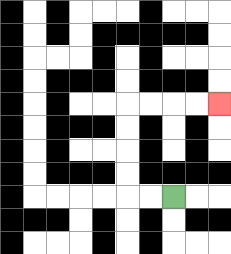{'start': '[7, 8]', 'end': '[9, 4]', 'path_directions': 'L,L,U,U,U,U,R,R,R,R', 'path_coordinates': '[[7, 8], [6, 8], [5, 8], [5, 7], [5, 6], [5, 5], [5, 4], [6, 4], [7, 4], [8, 4], [9, 4]]'}